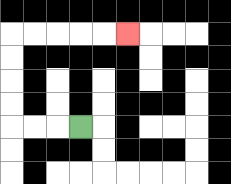{'start': '[3, 5]', 'end': '[5, 1]', 'path_directions': 'L,L,L,U,U,U,U,R,R,R,R,R', 'path_coordinates': '[[3, 5], [2, 5], [1, 5], [0, 5], [0, 4], [0, 3], [0, 2], [0, 1], [1, 1], [2, 1], [3, 1], [4, 1], [5, 1]]'}